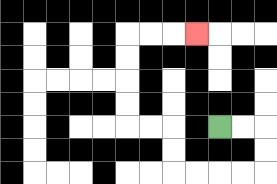{'start': '[9, 5]', 'end': '[8, 1]', 'path_directions': 'R,R,D,D,L,L,L,L,U,U,L,L,U,U,U,U,R,R,R', 'path_coordinates': '[[9, 5], [10, 5], [11, 5], [11, 6], [11, 7], [10, 7], [9, 7], [8, 7], [7, 7], [7, 6], [7, 5], [6, 5], [5, 5], [5, 4], [5, 3], [5, 2], [5, 1], [6, 1], [7, 1], [8, 1]]'}